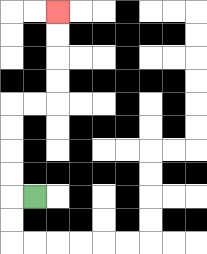{'start': '[1, 8]', 'end': '[2, 0]', 'path_directions': 'L,U,U,U,U,R,R,U,U,U,U', 'path_coordinates': '[[1, 8], [0, 8], [0, 7], [0, 6], [0, 5], [0, 4], [1, 4], [2, 4], [2, 3], [2, 2], [2, 1], [2, 0]]'}